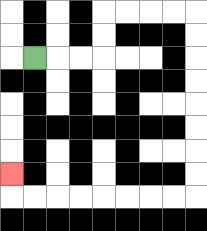{'start': '[1, 2]', 'end': '[0, 7]', 'path_directions': 'R,R,R,U,U,R,R,R,R,D,D,D,D,D,D,D,D,L,L,L,L,L,L,L,L,U', 'path_coordinates': '[[1, 2], [2, 2], [3, 2], [4, 2], [4, 1], [4, 0], [5, 0], [6, 0], [7, 0], [8, 0], [8, 1], [8, 2], [8, 3], [8, 4], [8, 5], [8, 6], [8, 7], [8, 8], [7, 8], [6, 8], [5, 8], [4, 8], [3, 8], [2, 8], [1, 8], [0, 8], [0, 7]]'}